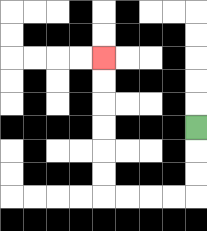{'start': '[8, 5]', 'end': '[4, 2]', 'path_directions': 'D,D,D,L,L,L,L,U,U,U,U,U,U', 'path_coordinates': '[[8, 5], [8, 6], [8, 7], [8, 8], [7, 8], [6, 8], [5, 8], [4, 8], [4, 7], [4, 6], [4, 5], [4, 4], [4, 3], [4, 2]]'}